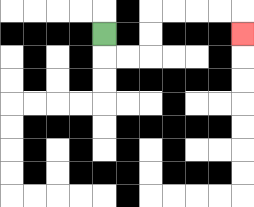{'start': '[4, 1]', 'end': '[10, 1]', 'path_directions': 'D,R,R,U,U,R,R,R,R,D', 'path_coordinates': '[[4, 1], [4, 2], [5, 2], [6, 2], [6, 1], [6, 0], [7, 0], [8, 0], [9, 0], [10, 0], [10, 1]]'}